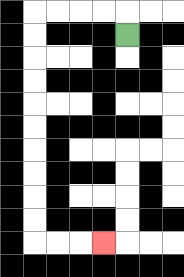{'start': '[5, 1]', 'end': '[4, 10]', 'path_directions': 'U,L,L,L,L,D,D,D,D,D,D,D,D,D,D,R,R,R', 'path_coordinates': '[[5, 1], [5, 0], [4, 0], [3, 0], [2, 0], [1, 0], [1, 1], [1, 2], [1, 3], [1, 4], [1, 5], [1, 6], [1, 7], [1, 8], [1, 9], [1, 10], [2, 10], [3, 10], [4, 10]]'}